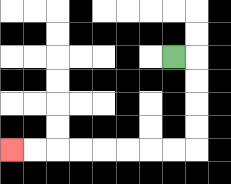{'start': '[7, 2]', 'end': '[0, 6]', 'path_directions': 'R,D,D,D,D,L,L,L,L,L,L,L,L', 'path_coordinates': '[[7, 2], [8, 2], [8, 3], [8, 4], [8, 5], [8, 6], [7, 6], [6, 6], [5, 6], [4, 6], [3, 6], [2, 6], [1, 6], [0, 6]]'}